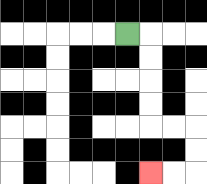{'start': '[5, 1]', 'end': '[6, 7]', 'path_directions': 'R,D,D,D,D,R,R,D,D,L,L', 'path_coordinates': '[[5, 1], [6, 1], [6, 2], [6, 3], [6, 4], [6, 5], [7, 5], [8, 5], [8, 6], [8, 7], [7, 7], [6, 7]]'}